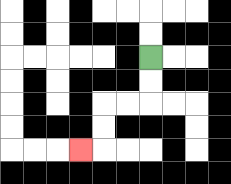{'start': '[6, 2]', 'end': '[3, 6]', 'path_directions': 'D,D,L,L,D,D,L', 'path_coordinates': '[[6, 2], [6, 3], [6, 4], [5, 4], [4, 4], [4, 5], [4, 6], [3, 6]]'}